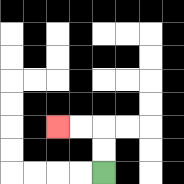{'start': '[4, 7]', 'end': '[2, 5]', 'path_directions': 'U,U,L,L', 'path_coordinates': '[[4, 7], [4, 6], [4, 5], [3, 5], [2, 5]]'}